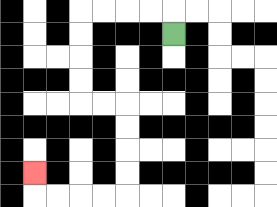{'start': '[7, 1]', 'end': '[1, 7]', 'path_directions': 'U,L,L,L,L,D,D,D,D,R,R,D,D,D,D,L,L,L,L,U', 'path_coordinates': '[[7, 1], [7, 0], [6, 0], [5, 0], [4, 0], [3, 0], [3, 1], [3, 2], [3, 3], [3, 4], [4, 4], [5, 4], [5, 5], [5, 6], [5, 7], [5, 8], [4, 8], [3, 8], [2, 8], [1, 8], [1, 7]]'}